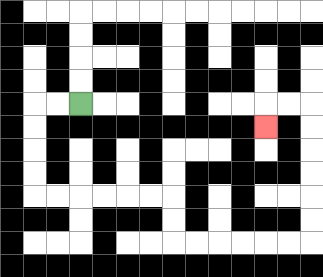{'start': '[3, 4]', 'end': '[11, 5]', 'path_directions': 'L,L,D,D,D,D,R,R,R,R,R,R,D,D,R,R,R,R,R,R,U,U,U,U,U,U,L,L,D', 'path_coordinates': '[[3, 4], [2, 4], [1, 4], [1, 5], [1, 6], [1, 7], [1, 8], [2, 8], [3, 8], [4, 8], [5, 8], [6, 8], [7, 8], [7, 9], [7, 10], [8, 10], [9, 10], [10, 10], [11, 10], [12, 10], [13, 10], [13, 9], [13, 8], [13, 7], [13, 6], [13, 5], [13, 4], [12, 4], [11, 4], [11, 5]]'}